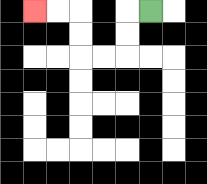{'start': '[6, 0]', 'end': '[1, 0]', 'path_directions': 'L,D,D,L,L,U,U,L,L', 'path_coordinates': '[[6, 0], [5, 0], [5, 1], [5, 2], [4, 2], [3, 2], [3, 1], [3, 0], [2, 0], [1, 0]]'}